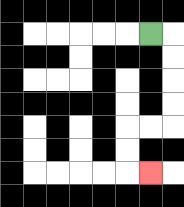{'start': '[6, 1]', 'end': '[6, 7]', 'path_directions': 'R,D,D,D,D,L,L,D,D,R', 'path_coordinates': '[[6, 1], [7, 1], [7, 2], [7, 3], [7, 4], [7, 5], [6, 5], [5, 5], [5, 6], [5, 7], [6, 7]]'}